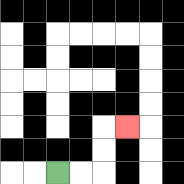{'start': '[2, 7]', 'end': '[5, 5]', 'path_directions': 'R,R,U,U,R', 'path_coordinates': '[[2, 7], [3, 7], [4, 7], [4, 6], [4, 5], [5, 5]]'}